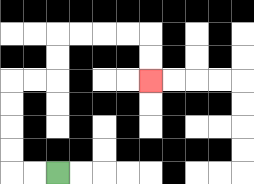{'start': '[2, 7]', 'end': '[6, 3]', 'path_directions': 'L,L,U,U,U,U,R,R,U,U,R,R,R,R,D,D', 'path_coordinates': '[[2, 7], [1, 7], [0, 7], [0, 6], [0, 5], [0, 4], [0, 3], [1, 3], [2, 3], [2, 2], [2, 1], [3, 1], [4, 1], [5, 1], [6, 1], [6, 2], [6, 3]]'}